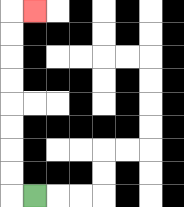{'start': '[1, 8]', 'end': '[1, 0]', 'path_directions': 'L,U,U,U,U,U,U,U,U,R', 'path_coordinates': '[[1, 8], [0, 8], [0, 7], [0, 6], [0, 5], [0, 4], [0, 3], [0, 2], [0, 1], [0, 0], [1, 0]]'}